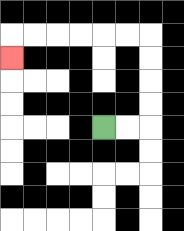{'start': '[4, 5]', 'end': '[0, 2]', 'path_directions': 'R,R,U,U,U,U,L,L,L,L,L,L,D', 'path_coordinates': '[[4, 5], [5, 5], [6, 5], [6, 4], [6, 3], [6, 2], [6, 1], [5, 1], [4, 1], [3, 1], [2, 1], [1, 1], [0, 1], [0, 2]]'}